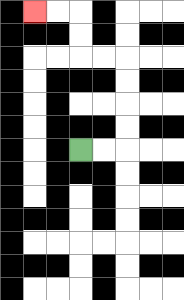{'start': '[3, 6]', 'end': '[1, 0]', 'path_directions': 'R,R,U,U,U,U,L,L,U,U,L,L', 'path_coordinates': '[[3, 6], [4, 6], [5, 6], [5, 5], [5, 4], [5, 3], [5, 2], [4, 2], [3, 2], [3, 1], [3, 0], [2, 0], [1, 0]]'}